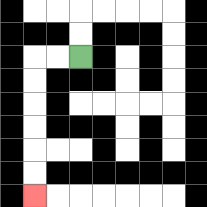{'start': '[3, 2]', 'end': '[1, 8]', 'path_directions': 'L,L,D,D,D,D,D,D', 'path_coordinates': '[[3, 2], [2, 2], [1, 2], [1, 3], [1, 4], [1, 5], [1, 6], [1, 7], [1, 8]]'}